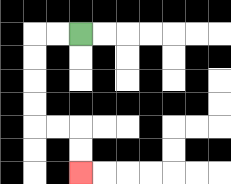{'start': '[3, 1]', 'end': '[3, 7]', 'path_directions': 'L,L,D,D,D,D,R,R,D,D', 'path_coordinates': '[[3, 1], [2, 1], [1, 1], [1, 2], [1, 3], [1, 4], [1, 5], [2, 5], [3, 5], [3, 6], [3, 7]]'}